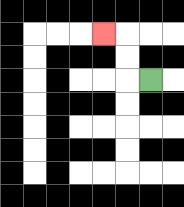{'start': '[6, 3]', 'end': '[4, 1]', 'path_directions': 'L,U,U,L', 'path_coordinates': '[[6, 3], [5, 3], [5, 2], [5, 1], [4, 1]]'}